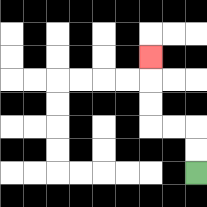{'start': '[8, 7]', 'end': '[6, 2]', 'path_directions': 'U,U,L,L,U,U,U', 'path_coordinates': '[[8, 7], [8, 6], [8, 5], [7, 5], [6, 5], [6, 4], [6, 3], [6, 2]]'}